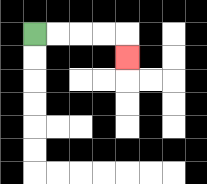{'start': '[1, 1]', 'end': '[5, 2]', 'path_directions': 'R,R,R,R,D', 'path_coordinates': '[[1, 1], [2, 1], [3, 1], [4, 1], [5, 1], [5, 2]]'}